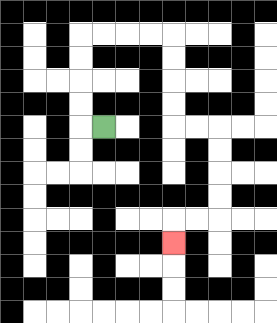{'start': '[4, 5]', 'end': '[7, 10]', 'path_directions': 'L,U,U,U,U,R,R,R,R,D,D,D,D,R,R,D,D,D,D,L,L,D', 'path_coordinates': '[[4, 5], [3, 5], [3, 4], [3, 3], [3, 2], [3, 1], [4, 1], [5, 1], [6, 1], [7, 1], [7, 2], [7, 3], [7, 4], [7, 5], [8, 5], [9, 5], [9, 6], [9, 7], [9, 8], [9, 9], [8, 9], [7, 9], [7, 10]]'}